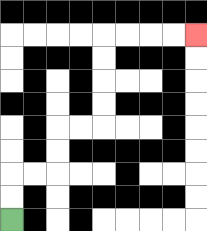{'start': '[0, 9]', 'end': '[8, 1]', 'path_directions': 'U,U,R,R,U,U,R,R,U,U,U,U,R,R,R,R', 'path_coordinates': '[[0, 9], [0, 8], [0, 7], [1, 7], [2, 7], [2, 6], [2, 5], [3, 5], [4, 5], [4, 4], [4, 3], [4, 2], [4, 1], [5, 1], [6, 1], [7, 1], [8, 1]]'}